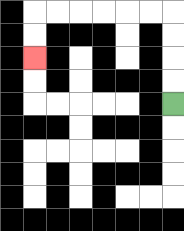{'start': '[7, 4]', 'end': '[1, 2]', 'path_directions': 'U,U,U,U,L,L,L,L,L,L,D,D', 'path_coordinates': '[[7, 4], [7, 3], [7, 2], [7, 1], [7, 0], [6, 0], [5, 0], [4, 0], [3, 0], [2, 0], [1, 0], [1, 1], [1, 2]]'}